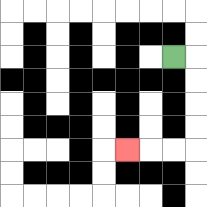{'start': '[7, 2]', 'end': '[5, 6]', 'path_directions': 'R,D,D,D,D,L,L,L', 'path_coordinates': '[[7, 2], [8, 2], [8, 3], [8, 4], [8, 5], [8, 6], [7, 6], [6, 6], [5, 6]]'}